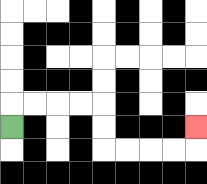{'start': '[0, 5]', 'end': '[8, 5]', 'path_directions': 'U,R,R,R,R,D,D,R,R,R,R,U', 'path_coordinates': '[[0, 5], [0, 4], [1, 4], [2, 4], [3, 4], [4, 4], [4, 5], [4, 6], [5, 6], [6, 6], [7, 6], [8, 6], [8, 5]]'}